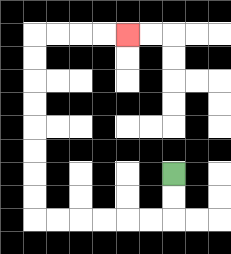{'start': '[7, 7]', 'end': '[5, 1]', 'path_directions': 'D,D,L,L,L,L,L,L,U,U,U,U,U,U,U,U,R,R,R,R', 'path_coordinates': '[[7, 7], [7, 8], [7, 9], [6, 9], [5, 9], [4, 9], [3, 9], [2, 9], [1, 9], [1, 8], [1, 7], [1, 6], [1, 5], [1, 4], [1, 3], [1, 2], [1, 1], [2, 1], [3, 1], [4, 1], [5, 1]]'}